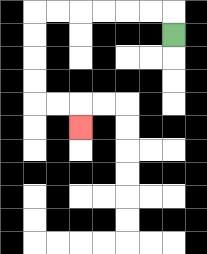{'start': '[7, 1]', 'end': '[3, 5]', 'path_directions': 'U,L,L,L,L,L,L,D,D,D,D,R,R,D', 'path_coordinates': '[[7, 1], [7, 0], [6, 0], [5, 0], [4, 0], [3, 0], [2, 0], [1, 0], [1, 1], [1, 2], [1, 3], [1, 4], [2, 4], [3, 4], [3, 5]]'}